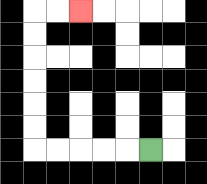{'start': '[6, 6]', 'end': '[3, 0]', 'path_directions': 'L,L,L,L,L,U,U,U,U,U,U,R,R', 'path_coordinates': '[[6, 6], [5, 6], [4, 6], [3, 6], [2, 6], [1, 6], [1, 5], [1, 4], [1, 3], [1, 2], [1, 1], [1, 0], [2, 0], [3, 0]]'}